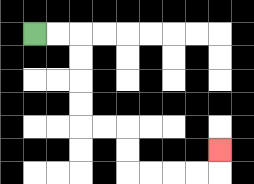{'start': '[1, 1]', 'end': '[9, 6]', 'path_directions': 'R,R,D,D,D,D,R,R,D,D,R,R,R,R,U', 'path_coordinates': '[[1, 1], [2, 1], [3, 1], [3, 2], [3, 3], [3, 4], [3, 5], [4, 5], [5, 5], [5, 6], [5, 7], [6, 7], [7, 7], [8, 7], [9, 7], [9, 6]]'}